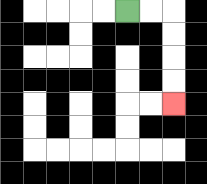{'start': '[5, 0]', 'end': '[7, 4]', 'path_directions': 'R,R,D,D,D,D', 'path_coordinates': '[[5, 0], [6, 0], [7, 0], [7, 1], [7, 2], [7, 3], [7, 4]]'}